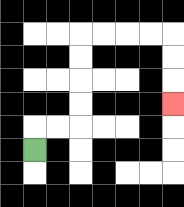{'start': '[1, 6]', 'end': '[7, 4]', 'path_directions': 'U,R,R,U,U,U,U,R,R,R,R,D,D,D', 'path_coordinates': '[[1, 6], [1, 5], [2, 5], [3, 5], [3, 4], [3, 3], [3, 2], [3, 1], [4, 1], [5, 1], [6, 1], [7, 1], [7, 2], [7, 3], [7, 4]]'}